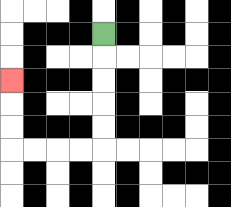{'start': '[4, 1]', 'end': '[0, 3]', 'path_directions': 'D,D,D,D,D,L,L,L,L,U,U,U', 'path_coordinates': '[[4, 1], [4, 2], [4, 3], [4, 4], [4, 5], [4, 6], [3, 6], [2, 6], [1, 6], [0, 6], [0, 5], [0, 4], [0, 3]]'}